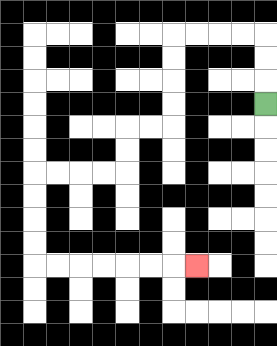{'start': '[11, 4]', 'end': '[8, 11]', 'path_directions': 'U,U,U,L,L,L,L,D,D,D,D,L,L,D,D,L,L,L,L,D,D,D,D,R,R,R,R,R,R,R', 'path_coordinates': '[[11, 4], [11, 3], [11, 2], [11, 1], [10, 1], [9, 1], [8, 1], [7, 1], [7, 2], [7, 3], [7, 4], [7, 5], [6, 5], [5, 5], [5, 6], [5, 7], [4, 7], [3, 7], [2, 7], [1, 7], [1, 8], [1, 9], [1, 10], [1, 11], [2, 11], [3, 11], [4, 11], [5, 11], [6, 11], [7, 11], [8, 11]]'}